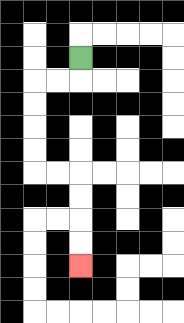{'start': '[3, 2]', 'end': '[3, 11]', 'path_directions': 'D,L,L,D,D,D,D,R,R,D,D,D,D', 'path_coordinates': '[[3, 2], [3, 3], [2, 3], [1, 3], [1, 4], [1, 5], [1, 6], [1, 7], [2, 7], [3, 7], [3, 8], [3, 9], [3, 10], [3, 11]]'}